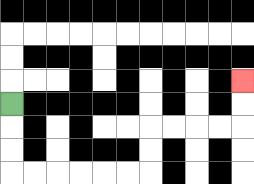{'start': '[0, 4]', 'end': '[10, 3]', 'path_directions': 'D,D,D,R,R,R,R,R,R,U,U,R,R,R,R,U,U', 'path_coordinates': '[[0, 4], [0, 5], [0, 6], [0, 7], [1, 7], [2, 7], [3, 7], [4, 7], [5, 7], [6, 7], [6, 6], [6, 5], [7, 5], [8, 5], [9, 5], [10, 5], [10, 4], [10, 3]]'}